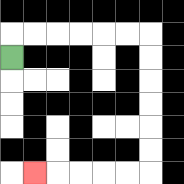{'start': '[0, 2]', 'end': '[1, 7]', 'path_directions': 'U,R,R,R,R,R,R,D,D,D,D,D,D,L,L,L,L,L', 'path_coordinates': '[[0, 2], [0, 1], [1, 1], [2, 1], [3, 1], [4, 1], [5, 1], [6, 1], [6, 2], [6, 3], [6, 4], [6, 5], [6, 6], [6, 7], [5, 7], [4, 7], [3, 7], [2, 7], [1, 7]]'}